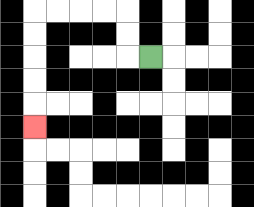{'start': '[6, 2]', 'end': '[1, 5]', 'path_directions': 'L,U,U,L,L,L,L,D,D,D,D,D', 'path_coordinates': '[[6, 2], [5, 2], [5, 1], [5, 0], [4, 0], [3, 0], [2, 0], [1, 0], [1, 1], [1, 2], [1, 3], [1, 4], [1, 5]]'}